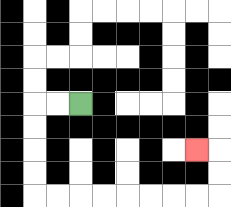{'start': '[3, 4]', 'end': '[8, 6]', 'path_directions': 'L,L,D,D,D,D,R,R,R,R,R,R,R,R,U,U,L', 'path_coordinates': '[[3, 4], [2, 4], [1, 4], [1, 5], [1, 6], [1, 7], [1, 8], [2, 8], [3, 8], [4, 8], [5, 8], [6, 8], [7, 8], [8, 8], [9, 8], [9, 7], [9, 6], [8, 6]]'}